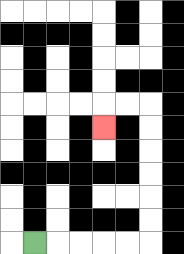{'start': '[1, 10]', 'end': '[4, 5]', 'path_directions': 'R,R,R,R,R,U,U,U,U,U,U,L,L,D', 'path_coordinates': '[[1, 10], [2, 10], [3, 10], [4, 10], [5, 10], [6, 10], [6, 9], [6, 8], [6, 7], [6, 6], [6, 5], [6, 4], [5, 4], [4, 4], [4, 5]]'}